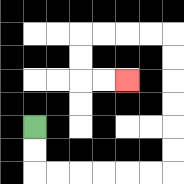{'start': '[1, 5]', 'end': '[5, 3]', 'path_directions': 'D,D,R,R,R,R,R,R,U,U,U,U,U,U,L,L,L,L,D,D,R,R', 'path_coordinates': '[[1, 5], [1, 6], [1, 7], [2, 7], [3, 7], [4, 7], [5, 7], [6, 7], [7, 7], [7, 6], [7, 5], [7, 4], [7, 3], [7, 2], [7, 1], [6, 1], [5, 1], [4, 1], [3, 1], [3, 2], [3, 3], [4, 3], [5, 3]]'}